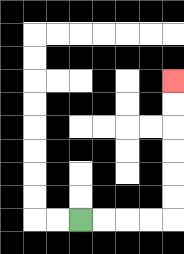{'start': '[3, 9]', 'end': '[7, 3]', 'path_directions': 'R,R,R,R,U,U,U,U,U,U', 'path_coordinates': '[[3, 9], [4, 9], [5, 9], [6, 9], [7, 9], [7, 8], [7, 7], [7, 6], [7, 5], [7, 4], [7, 3]]'}